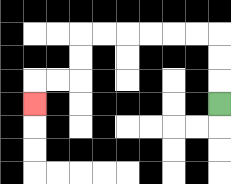{'start': '[9, 4]', 'end': '[1, 4]', 'path_directions': 'U,U,U,L,L,L,L,L,L,D,D,L,L,D', 'path_coordinates': '[[9, 4], [9, 3], [9, 2], [9, 1], [8, 1], [7, 1], [6, 1], [5, 1], [4, 1], [3, 1], [3, 2], [3, 3], [2, 3], [1, 3], [1, 4]]'}